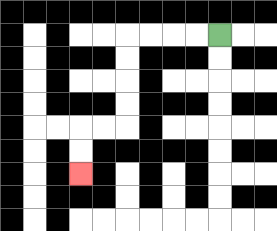{'start': '[9, 1]', 'end': '[3, 7]', 'path_directions': 'L,L,L,L,D,D,D,D,L,L,D,D', 'path_coordinates': '[[9, 1], [8, 1], [7, 1], [6, 1], [5, 1], [5, 2], [5, 3], [5, 4], [5, 5], [4, 5], [3, 5], [3, 6], [3, 7]]'}